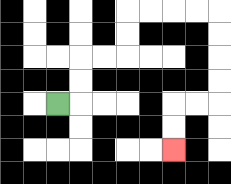{'start': '[2, 4]', 'end': '[7, 6]', 'path_directions': 'R,U,U,R,R,U,U,R,R,R,R,D,D,D,D,L,L,D,D', 'path_coordinates': '[[2, 4], [3, 4], [3, 3], [3, 2], [4, 2], [5, 2], [5, 1], [5, 0], [6, 0], [7, 0], [8, 0], [9, 0], [9, 1], [9, 2], [9, 3], [9, 4], [8, 4], [7, 4], [7, 5], [7, 6]]'}